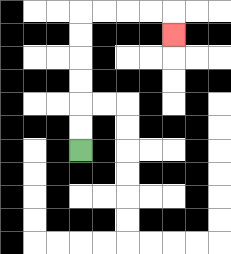{'start': '[3, 6]', 'end': '[7, 1]', 'path_directions': 'U,U,U,U,U,U,R,R,R,R,D', 'path_coordinates': '[[3, 6], [3, 5], [3, 4], [3, 3], [3, 2], [3, 1], [3, 0], [4, 0], [5, 0], [6, 0], [7, 0], [7, 1]]'}